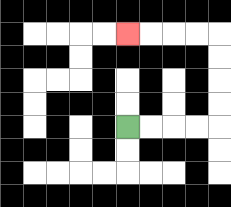{'start': '[5, 5]', 'end': '[5, 1]', 'path_directions': 'R,R,R,R,U,U,U,U,L,L,L,L', 'path_coordinates': '[[5, 5], [6, 5], [7, 5], [8, 5], [9, 5], [9, 4], [9, 3], [9, 2], [9, 1], [8, 1], [7, 1], [6, 1], [5, 1]]'}